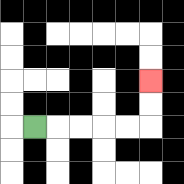{'start': '[1, 5]', 'end': '[6, 3]', 'path_directions': 'R,R,R,R,R,U,U', 'path_coordinates': '[[1, 5], [2, 5], [3, 5], [4, 5], [5, 5], [6, 5], [6, 4], [6, 3]]'}